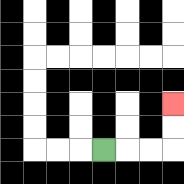{'start': '[4, 6]', 'end': '[7, 4]', 'path_directions': 'R,R,R,U,U', 'path_coordinates': '[[4, 6], [5, 6], [6, 6], [7, 6], [7, 5], [7, 4]]'}